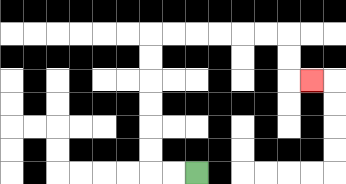{'start': '[8, 7]', 'end': '[13, 3]', 'path_directions': 'L,L,U,U,U,U,U,U,R,R,R,R,R,R,D,D,R', 'path_coordinates': '[[8, 7], [7, 7], [6, 7], [6, 6], [6, 5], [6, 4], [6, 3], [6, 2], [6, 1], [7, 1], [8, 1], [9, 1], [10, 1], [11, 1], [12, 1], [12, 2], [12, 3], [13, 3]]'}